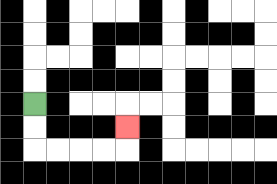{'start': '[1, 4]', 'end': '[5, 5]', 'path_directions': 'D,D,R,R,R,R,U', 'path_coordinates': '[[1, 4], [1, 5], [1, 6], [2, 6], [3, 6], [4, 6], [5, 6], [5, 5]]'}